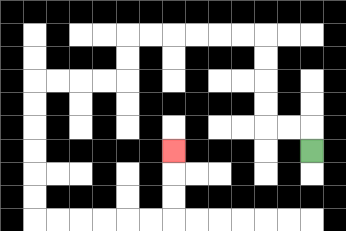{'start': '[13, 6]', 'end': '[7, 6]', 'path_directions': 'U,L,L,U,U,U,U,L,L,L,L,L,L,D,D,L,L,L,L,D,D,D,D,D,D,R,R,R,R,R,R,U,U,U', 'path_coordinates': '[[13, 6], [13, 5], [12, 5], [11, 5], [11, 4], [11, 3], [11, 2], [11, 1], [10, 1], [9, 1], [8, 1], [7, 1], [6, 1], [5, 1], [5, 2], [5, 3], [4, 3], [3, 3], [2, 3], [1, 3], [1, 4], [1, 5], [1, 6], [1, 7], [1, 8], [1, 9], [2, 9], [3, 9], [4, 9], [5, 9], [6, 9], [7, 9], [7, 8], [7, 7], [7, 6]]'}